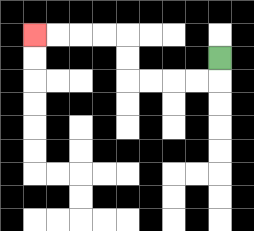{'start': '[9, 2]', 'end': '[1, 1]', 'path_directions': 'D,L,L,L,L,U,U,L,L,L,L', 'path_coordinates': '[[9, 2], [9, 3], [8, 3], [7, 3], [6, 3], [5, 3], [5, 2], [5, 1], [4, 1], [3, 1], [2, 1], [1, 1]]'}